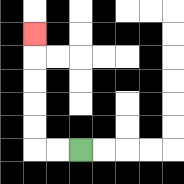{'start': '[3, 6]', 'end': '[1, 1]', 'path_directions': 'L,L,U,U,U,U,U', 'path_coordinates': '[[3, 6], [2, 6], [1, 6], [1, 5], [1, 4], [1, 3], [1, 2], [1, 1]]'}